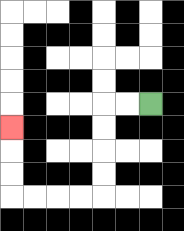{'start': '[6, 4]', 'end': '[0, 5]', 'path_directions': 'L,L,D,D,D,D,L,L,L,L,U,U,U', 'path_coordinates': '[[6, 4], [5, 4], [4, 4], [4, 5], [4, 6], [4, 7], [4, 8], [3, 8], [2, 8], [1, 8], [0, 8], [0, 7], [0, 6], [0, 5]]'}